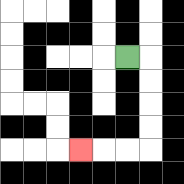{'start': '[5, 2]', 'end': '[3, 6]', 'path_directions': 'R,D,D,D,D,L,L,L', 'path_coordinates': '[[5, 2], [6, 2], [6, 3], [6, 4], [6, 5], [6, 6], [5, 6], [4, 6], [3, 6]]'}